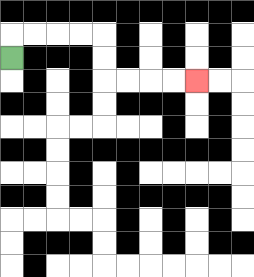{'start': '[0, 2]', 'end': '[8, 3]', 'path_directions': 'U,R,R,R,R,D,D,R,R,R,R', 'path_coordinates': '[[0, 2], [0, 1], [1, 1], [2, 1], [3, 1], [4, 1], [4, 2], [4, 3], [5, 3], [6, 3], [7, 3], [8, 3]]'}